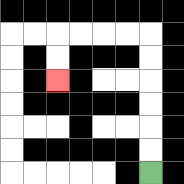{'start': '[6, 7]', 'end': '[2, 3]', 'path_directions': 'U,U,U,U,U,U,L,L,L,L,D,D', 'path_coordinates': '[[6, 7], [6, 6], [6, 5], [6, 4], [6, 3], [6, 2], [6, 1], [5, 1], [4, 1], [3, 1], [2, 1], [2, 2], [2, 3]]'}